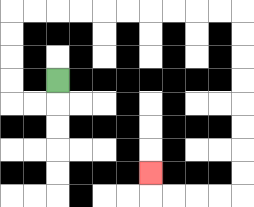{'start': '[2, 3]', 'end': '[6, 7]', 'path_directions': 'D,L,L,U,U,U,U,R,R,R,R,R,R,R,R,R,R,D,D,D,D,D,D,D,D,L,L,L,L,U', 'path_coordinates': '[[2, 3], [2, 4], [1, 4], [0, 4], [0, 3], [0, 2], [0, 1], [0, 0], [1, 0], [2, 0], [3, 0], [4, 0], [5, 0], [6, 0], [7, 0], [8, 0], [9, 0], [10, 0], [10, 1], [10, 2], [10, 3], [10, 4], [10, 5], [10, 6], [10, 7], [10, 8], [9, 8], [8, 8], [7, 8], [6, 8], [6, 7]]'}